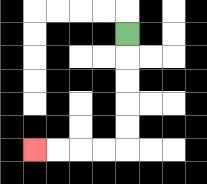{'start': '[5, 1]', 'end': '[1, 6]', 'path_directions': 'D,D,D,D,D,L,L,L,L', 'path_coordinates': '[[5, 1], [5, 2], [5, 3], [5, 4], [5, 5], [5, 6], [4, 6], [3, 6], [2, 6], [1, 6]]'}